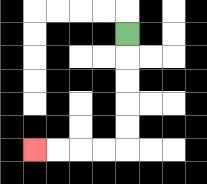{'start': '[5, 1]', 'end': '[1, 6]', 'path_directions': 'D,D,D,D,D,L,L,L,L', 'path_coordinates': '[[5, 1], [5, 2], [5, 3], [5, 4], [5, 5], [5, 6], [4, 6], [3, 6], [2, 6], [1, 6]]'}